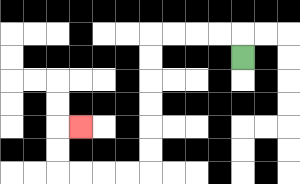{'start': '[10, 2]', 'end': '[3, 5]', 'path_directions': 'U,L,L,L,L,D,D,D,D,D,D,L,L,L,L,U,U,R', 'path_coordinates': '[[10, 2], [10, 1], [9, 1], [8, 1], [7, 1], [6, 1], [6, 2], [6, 3], [6, 4], [6, 5], [6, 6], [6, 7], [5, 7], [4, 7], [3, 7], [2, 7], [2, 6], [2, 5], [3, 5]]'}